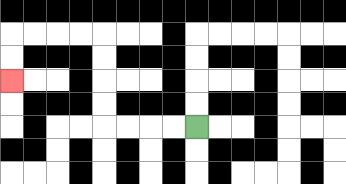{'start': '[8, 5]', 'end': '[0, 3]', 'path_directions': 'L,L,L,L,U,U,U,U,L,L,L,L,D,D', 'path_coordinates': '[[8, 5], [7, 5], [6, 5], [5, 5], [4, 5], [4, 4], [4, 3], [4, 2], [4, 1], [3, 1], [2, 1], [1, 1], [0, 1], [0, 2], [0, 3]]'}